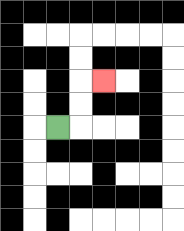{'start': '[2, 5]', 'end': '[4, 3]', 'path_directions': 'R,U,U,R', 'path_coordinates': '[[2, 5], [3, 5], [3, 4], [3, 3], [4, 3]]'}